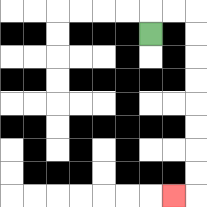{'start': '[6, 1]', 'end': '[7, 8]', 'path_directions': 'U,R,R,D,D,D,D,D,D,D,D,L', 'path_coordinates': '[[6, 1], [6, 0], [7, 0], [8, 0], [8, 1], [8, 2], [8, 3], [8, 4], [8, 5], [8, 6], [8, 7], [8, 8], [7, 8]]'}